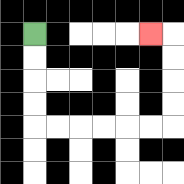{'start': '[1, 1]', 'end': '[6, 1]', 'path_directions': 'D,D,D,D,R,R,R,R,R,R,U,U,U,U,L', 'path_coordinates': '[[1, 1], [1, 2], [1, 3], [1, 4], [1, 5], [2, 5], [3, 5], [4, 5], [5, 5], [6, 5], [7, 5], [7, 4], [7, 3], [7, 2], [7, 1], [6, 1]]'}